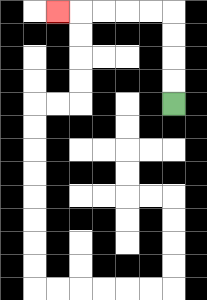{'start': '[7, 4]', 'end': '[2, 0]', 'path_directions': 'U,U,U,U,L,L,L,L,L', 'path_coordinates': '[[7, 4], [7, 3], [7, 2], [7, 1], [7, 0], [6, 0], [5, 0], [4, 0], [3, 0], [2, 0]]'}